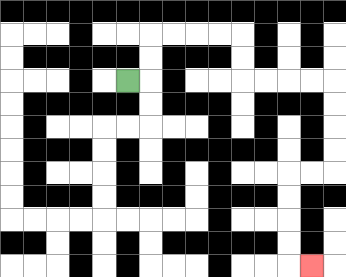{'start': '[5, 3]', 'end': '[13, 11]', 'path_directions': 'R,U,U,R,R,R,R,D,D,R,R,R,R,D,D,D,D,L,L,D,D,D,D,R', 'path_coordinates': '[[5, 3], [6, 3], [6, 2], [6, 1], [7, 1], [8, 1], [9, 1], [10, 1], [10, 2], [10, 3], [11, 3], [12, 3], [13, 3], [14, 3], [14, 4], [14, 5], [14, 6], [14, 7], [13, 7], [12, 7], [12, 8], [12, 9], [12, 10], [12, 11], [13, 11]]'}